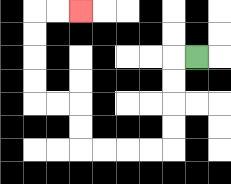{'start': '[8, 2]', 'end': '[3, 0]', 'path_directions': 'L,D,D,D,D,L,L,L,L,U,U,L,L,U,U,U,U,R,R', 'path_coordinates': '[[8, 2], [7, 2], [7, 3], [7, 4], [7, 5], [7, 6], [6, 6], [5, 6], [4, 6], [3, 6], [3, 5], [3, 4], [2, 4], [1, 4], [1, 3], [1, 2], [1, 1], [1, 0], [2, 0], [3, 0]]'}